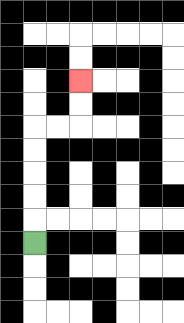{'start': '[1, 10]', 'end': '[3, 3]', 'path_directions': 'U,U,U,U,U,R,R,U,U', 'path_coordinates': '[[1, 10], [1, 9], [1, 8], [1, 7], [1, 6], [1, 5], [2, 5], [3, 5], [3, 4], [3, 3]]'}